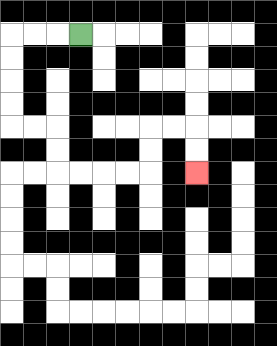{'start': '[3, 1]', 'end': '[8, 7]', 'path_directions': 'L,L,L,D,D,D,D,R,R,D,D,R,R,R,R,U,U,R,R,D,D', 'path_coordinates': '[[3, 1], [2, 1], [1, 1], [0, 1], [0, 2], [0, 3], [0, 4], [0, 5], [1, 5], [2, 5], [2, 6], [2, 7], [3, 7], [4, 7], [5, 7], [6, 7], [6, 6], [6, 5], [7, 5], [8, 5], [8, 6], [8, 7]]'}